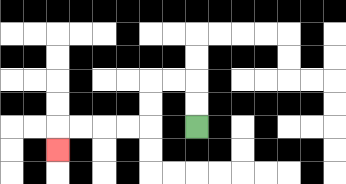{'start': '[8, 5]', 'end': '[2, 6]', 'path_directions': 'U,U,L,L,D,D,L,L,L,L,D', 'path_coordinates': '[[8, 5], [8, 4], [8, 3], [7, 3], [6, 3], [6, 4], [6, 5], [5, 5], [4, 5], [3, 5], [2, 5], [2, 6]]'}